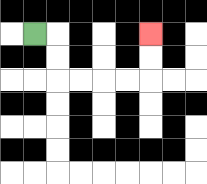{'start': '[1, 1]', 'end': '[6, 1]', 'path_directions': 'R,D,D,R,R,R,R,U,U', 'path_coordinates': '[[1, 1], [2, 1], [2, 2], [2, 3], [3, 3], [4, 3], [5, 3], [6, 3], [6, 2], [6, 1]]'}